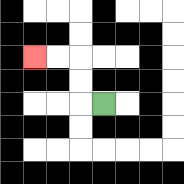{'start': '[4, 4]', 'end': '[1, 2]', 'path_directions': 'L,U,U,L,L', 'path_coordinates': '[[4, 4], [3, 4], [3, 3], [3, 2], [2, 2], [1, 2]]'}